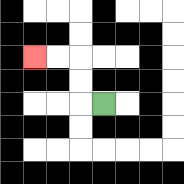{'start': '[4, 4]', 'end': '[1, 2]', 'path_directions': 'L,U,U,L,L', 'path_coordinates': '[[4, 4], [3, 4], [3, 3], [3, 2], [2, 2], [1, 2]]'}